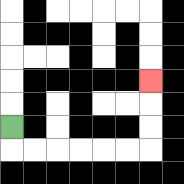{'start': '[0, 5]', 'end': '[6, 3]', 'path_directions': 'D,R,R,R,R,R,R,U,U,U', 'path_coordinates': '[[0, 5], [0, 6], [1, 6], [2, 6], [3, 6], [4, 6], [5, 6], [6, 6], [6, 5], [6, 4], [6, 3]]'}